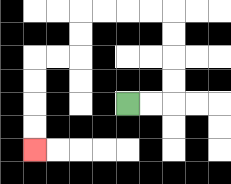{'start': '[5, 4]', 'end': '[1, 6]', 'path_directions': 'R,R,U,U,U,U,L,L,L,L,D,D,L,L,D,D,D,D', 'path_coordinates': '[[5, 4], [6, 4], [7, 4], [7, 3], [7, 2], [7, 1], [7, 0], [6, 0], [5, 0], [4, 0], [3, 0], [3, 1], [3, 2], [2, 2], [1, 2], [1, 3], [1, 4], [1, 5], [1, 6]]'}